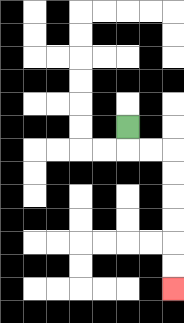{'start': '[5, 5]', 'end': '[7, 12]', 'path_directions': 'D,R,R,D,D,D,D,D,D', 'path_coordinates': '[[5, 5], [5, 6], [6, 6], [7, 6], [7, 7], [7, 8], [7, 9], [7, 10], [7, 11], [7, 12]]'}